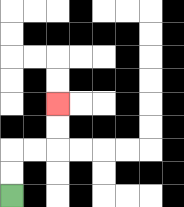{'start': '[0, 8]', 'end': '[2, 4]', 'path_directions': 'U,U,R,R,U,U', 'path_coordinates': '[[0, 8], [0, 7], [0, 6], [1, 6], [2, 6], [2, 5], [2, 4]]'}